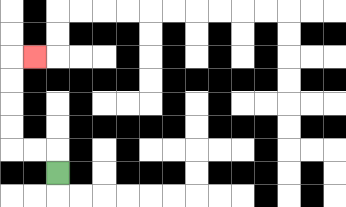{'start': '[2, 7]', 'end': '[1, 2]', 'path_directions': 'U,L,L,U,U,U,U,R', 'path_coordinates': '[[2, 7], [2, 6], [1, 6], [0, 6], [0, 5], [0, 4], [0, 3], [0, 2], [1, 2]]'}